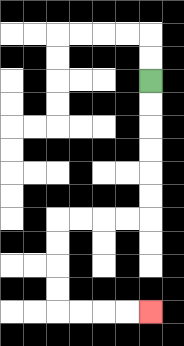{'start': '[6, 3]', 'end': '[6, 13]', 'path_directions': 'D,D,D,D,D,D,L,L,L,L,D,D,D,D,R,R,R,R', 'path_coordinates': '[[6, 3], [6, 4], [6, 5], [6, 6], [6, 7], [6, 8], [6, 9], [5, 9], [4, 9], [3, 9], [2, 9], [2, 10], [2, 11], [2, 12], [2, 13], [3, 13], [4, 13], [5, 13], [6, 13]]'}